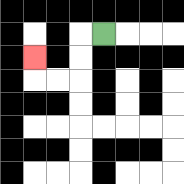{'start': '[4, 1]', 'end': '[1, 2]', 'path_directions': 'L,D,D,L,L,U', 'path_coordinates': '[[4, 1], [3, 1], [3, 2], [3, 3], [2, 3], [1, 3], [1, 2]]'}